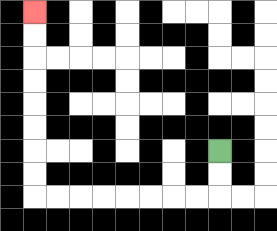{'start': '[9, 6]', 'end': '[1, 0]', 'path_directions': 'D,D,L,L,L,L,L,L,L,L,U,U,U,U,U,U,U,U', 'path_coordinates': '[[9, 6], [9, 7], [9, 8], [8, 8], [7, 8], [6, 8], [5, 8], [4, 8], [3, 8], [2, 8], [1, 8], [1, 7], [1, 6], [1, 5], [1, 4], [1, 3], [1, 2], [1, 1], [1, 0]]'}